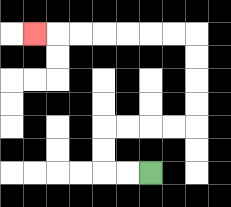{'start': '[6, 7]', 'end': '[1, 1]', 'path_directions': 'L,L,U,U,R,R,R,R,U,U,U,U,L,L,L,L,L,L,L', 'path_coordinates': '[[6, 7], [5, 7], [4, 7], [4, 6], [4, 5], [5, 5], [6, 5], [7, 5], [8, 5], [8, 4], [8, 3], [8, 2], [8, 1], [7, 1], [6, 1], [5, 1], [4, 1], [3, 1], [2, 1], [1, 1]]'}